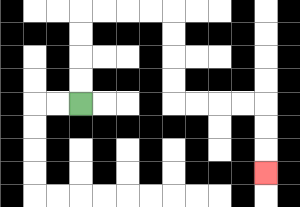{'start': '[3, 4]', 'end': '[11, 7]', 'path_directions': 'U,U,U,U,R,R,R,R,D,D,D,D,R,R,R,R,D,D,D', 'path_coordinates': '[[3, 4], [3, 3], [3, 2], [3, 1], [3, 0], [4, 0], [5, 0], [6, 0], [7, 0], [7, 1], [7, 2], [7, 3], [7, 4], [8, 4], [9, 4], [10, 4], [11, 4], [11, 5], [11, 6], [11, 7]]'}